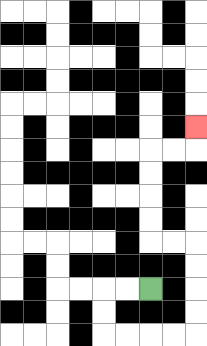{'start': '[6, 12]', 'end': '[8, 5]', 'path_directions': 'L,L,D,D,R,R,R,R,U,U,U,U,L,L,U,U,U,U,R,R,U', 'path_coordinates': '[[6, 12], [5, 12], [4, 12], [4, 13], [4, 14], [5, 14], [6, 14], [7, 14], [8, 14], [8, 13], [8, 12], [8, 11], [8, 10], [7, 10], [6, 10], [6, 9], [6, 8], [6, 7], [6, 6], [7, 6], [8, 6], [8, 5]]'}